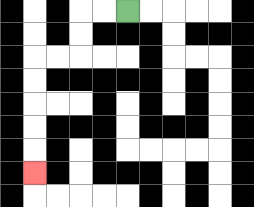{'start': '[5, 0]', 'end': '[1, 7]', 'path_directions': 'L,L,D,D,L,L,D,D,D,D,D', 'path_coordinates': '[[5, 0], [4, 0], [3, 0], [3, 1], [3, 2], [2, 2], [1, 2], [1, 3], [1, 4], [1, 5], [1, 6], [1, 7]]'}